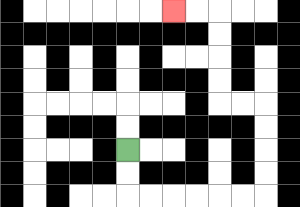{'start': '[5, 6]', 'end': '[7, 0]', 'path_directions': 'D,D,R,R,R,R,R,R,U,U,U,U,L,L,U,U,U,U,L,L', 'path_coordinates': '[[5, 6], [5, 7], [5, 8], [6, 8], [7, 8], [8, 8], [9, 8], [10, 8], [11, 8], [11, 7], [11, 6], [11, 5], [11, 4], [10, 4], [9, 4], [9, 3], [9, 2], [9, 1], [9, 0], [8, 0], [7, 0]]'}